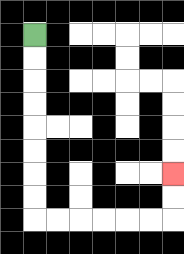{'start': '[1, 1]', 'end': '[7, 7]', 'path_directions': 'D,D,D,D,D,D,D,D,R,R,R,R,R,R,U,U', 'path_coordinates': '[[1, 1], [1, 2], [1, 3], [1, 4], [1, 5], [1, 6], [1, 7], [1, 8], [1, 9], [2, 9], [3, 9], [4, 9], [5, 9], [6, 9], [7, 9], [7, 8], [7, 7]]'}